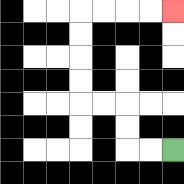{'start': '[7, 6]', 'end': '[7, 0]', 'path_directions': 'L,L,U,U,L,L,U,U,U,U,R,R,R,R', 'path_coordinates': '[[7, 6], [6, 6], [5, 6], [5, 5], [5, 4], [4, 4], [3, 4], [3, 3], [3, 2], [3, 1], [3, 0], [4, 0], [5, 0], [6, 0], [7, 0]]'}